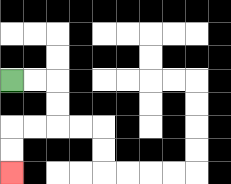{'start': '[0, 3]', 'end': '[0, 7]', 'path_directions': 'R,R,D,D,L,L,D,D', 'path_coordinates': '[[0, 3], [1, 3], [2, 3], [2, 4], [2, 5], [1, 5], [0, 5], [0, 6], [0, 7]]'}